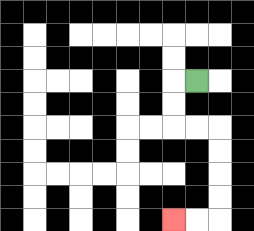{'start': '[8, 3]', 'end': '[7, 9]', 'path_directions': 'L,D,D,R,R,D,D,D,D,L,L', 'path_coordinates': '[[8, 3], [7, 3], [7, 4], [7, 5], [8, 5], [9, 5], [9, 6], [9, 7], [9, 8], [9, 9], [8, 9], [7, 9]]'}